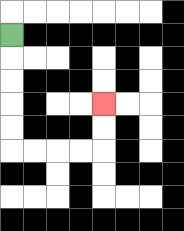{'start': '[0, 1]', 'end': '[4, 4]', 'path_directions': 'D,D,D,D,D,R,R,R,R,U,U', 'path_coordinates': '[[0, 1], [0, 2], [0, 3], [0, 4], [0, 5], [0, 6], [1, 6], [2, 6], [3, 6], [4, 6], [4, 5], [4, 4]]'}